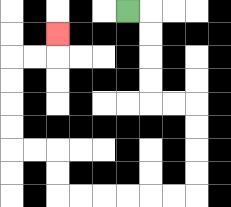{'start': '[5, 0]', 'end': '[2, 1]', 'path_directions': 'R,D,D,D,D,R,R,D,D,D,D,L,L,L,L,L,L,U,U,L,L,U,U,U,U,R,R,U', 'path_coordinates': '[[5, 0], [6, 0], [6, 1], [6, 2], [6, 3], [6, 4], [7, 4], [8, 4], [8, 5], [8, 6], [8, 7], [8, 8], [7, 8], [6, 8], [5, 8], [4, 8], [3, 8], [2, 8], [2, 7], [2, 6], [1, 6], [0, 6], [0, 5], [0, 4], [0, 3], [0, 2], [1, 2], [2, 2], [2, 1]]'}